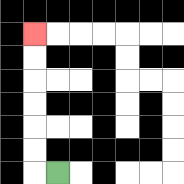{'start': '[2, 7]', 'end': '[1, 1]', 'path_directions': 'L,U,U,U,U,U,U', 'path_coordinates': '[[2, 7], [1, 7], [1, 6], [1, 5], [1, 4], [1, 3], [1, 2], [1, 1]]'}